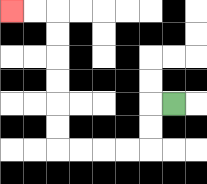{'start': '[7, 4]', 'end': '[0, 0]', 'path_directions': 'L,D,D,L,L,L,L,U,U,U,U,U,U,L,L', 'path_coordinates': '[[7, 4], [6, 4], [6, 5], [6, 6], [5, 6], [4, 6], [3, 6], [2, 6], [2, 5], [2, 4], [2, 3], [2, 2], [2, 1], [2, 0], [1, 0], [0, 0]]'}